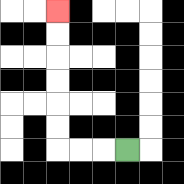{'start': '[5, 6]', 'end': '[2, 0]', 'path_directions': 'L,L,L,U,U,U,U,U,U', 'path_coordinates': '[[5, 6], [4, 6], [3, 6], [2, 6], [2, 5], [2, 4], [2, 3], [2, 2], [2, 1], [2, 0]]'}